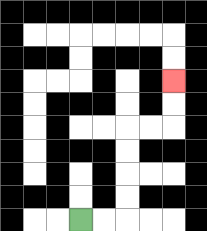{'start': '[3, 9]', 'end': '[7, 3]', 'path_directions': 'R,R,U,U,U,U,R,R,U,U', 'path_coordinates': '[[3, 9], [4, 9], [5, 9], [5, 8], [5, 7], [5, 6], [5, 5], [6, 5], [7, 5], [7, 4], [7, 3]]'}